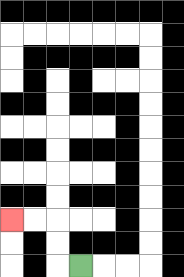{'start': '[3, 11]', 'end': '[0, 9]', 'path_directions': 'L,U,U,L,L', 'path_coordinates': '[[3, 11], [2, 11], [2, 10], [2, 9], [1, 9], [0, 9]]'}